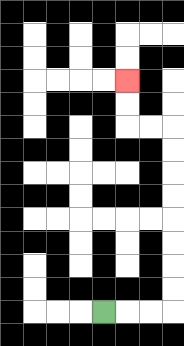{'start': '[4, 13]', 'end': '[5, 3]', 'path_directions': 'R,R,R,U,U,U,U,U,U,U,U,L,L,U,U', 'path_coordinates': '[[4, 13], [5, 13], [6, 13], [7, 13], [7, 12], [7, 11], [7, 10], [7, 9], [7, 8], [7, 7], [7, 6], [7, 5], [6, 5], [5, 5], [5, 4], [5, 3]]'}